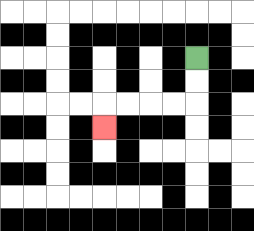{'start': '[8, 2]', 'end': '[4, 5]', 'path_directions': 'D,D,L,L,L,L,D', 'path_coordinates': '[[8, 2], [8, 3], [8, 4], [7, 4], [6, 4], [5, 4], [4, 4], [4, 5]]'}